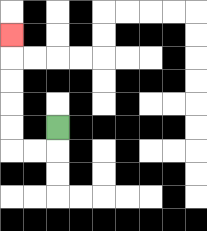{'start': '[2, 5]', 'end': '[0, 1]', 'path_directions': 'D,L,L,U,U,U,U,U', 'path_coordinates': '[[2, 5], [2, 6], [1, 6], [0, 6], [0, 5], [0, 4], [0, 3], [0, 2], [0, 1]]'}